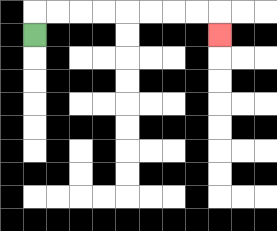{'start': '[1, 1]', 'end': '[9, 1]', 'path_directions': 'U,R,R,R,R,R,R,R,R,D', 'path_coordinates': '[[1, 1], [1, 0], [2, 0], [3, 0], [4, 0], [5, 0], [6, 0], [7, 0], [8, 0], [9, 0], [9, 1]]'}